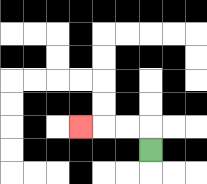{'start': '[6, 6]', 'end': '[3, 5]', 'path_directions': 'U,L,L,L', 'path_coordinates': '[[6, 6], [6, 5], [5, 5], [4, 5], [3, 5]]'}